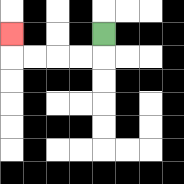{'start': '[4, 1]', 'end': '[0, 1]', 'path_directions': 'D,L,L,L,L,U', 'path_coordinates': '[[4, 1], [4, 2], [3, 2], [2, 2], [1, 2], [0, 2], [0, 1]]'}